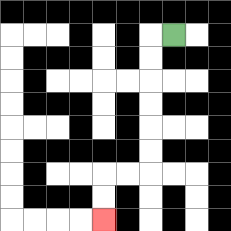{'start': '[7, 1]', 'end': '[4, 9]', 'path_directions': 'L,D,D,D,D,D,D,L,L,D,D', 'path_coordinates': '[[7, 1], [6, 1], [6, 2], [6, 3], [6, 4], [6, 5], [6, 6], [6, 7], [5, 7], [4, 7], [4, 8], [4, 9]]'}